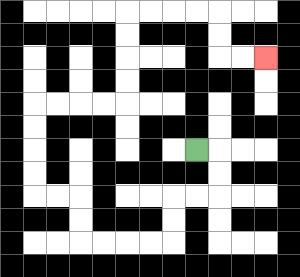{'start': '[8, 6]', 'end': '[11, 2]', 'path_directions': 'R,D,D,L,L,D,D,L,L,L,L,U,U,L,L,U,U,U,U,R,R,R,R,U,U,U,U,R,R,R,R,D,D,R,R', 'path_coordinates': '[[8, 6], [9, 6], [9, 7], [9, 8], [8, 8], [7, 8], [7, 9], [7, 10], [6, 10], [5, 10], [4, 10], [3, 10], [3, 9], [3, 8], [2, 8], [1, 8], [1, 7], [1, 6], [1, 5], [1, 4], [2, 4], [3, 4], [4, 4], [5, 4], [5, 3], [5, 2], [5, 1], [5, 0], [6, 0], [7, 0], [8, 0], [9, 0], [9, 1], [9, 2], [10, 2], [11, 2]]'}